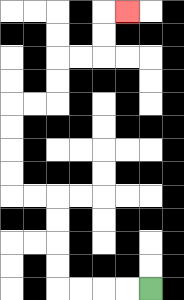{'start': '[6, 12]', 'end': '[5, 0]', 'path_directions': 'L,L,L,L,U,U,U,U,L,L,U,U,U,U,R,R,U,U,R,R,U,U,R', 'path_coordinates': '[[6, 12], [5, 12], [4, 12], [3, 12], [2, 12], [2, 11], [2, 10], [2, 9], [2, 8], [1, 8], [0, 8], [0, 7], [0, 6], [0, 5], [0, 4], [1, 4], [2, 4], [2, 3], [2, 2], [3, 2], [4, 2], [4, 1], [4, 0], [5, 0]]'}